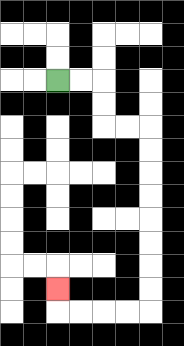{'start': '[2, 3]', 'end': '[2, 12]', 'path_directions': 'R,R,D,D,R,R,D,D,D,D,D,D,D,D,L,L,L,L,U', 'path_coordinates': '[[2, 3], [3, 3], [4, 3], [4, 4], [4, 5], [5, 5], [6, 5], [6, 6], [6, 7], [6, 8], [6, 9], [6, 10], [6, 11], [6, 12], [6, 13], [5, 13], [4, 13], [3, 13], [2, 13], [2, 12]]'}